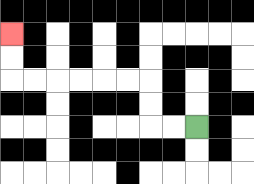{'start': '[8, 5]', 'end': '[0, 1]', 'path_directions': 'L,L,U,U,L,L,L,L,L,L,U,U', 'path_coordinates': '[[8, 5], [7, 5], [6, 5], [6, 4], [6, 3], [5, 3], [4, 3], [3, 3], [2, 3], [1, 3], [0, 3], [0, 2], [0, 1]]'}